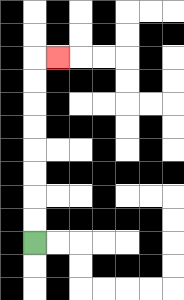{'start': '[1, 10]', 'end': '[2, 2]', 'path_directions': 'U,U,U,U,U,U,U,U,R', 'path_coordinates': '[[1, 10], [1, 9], [1, 8], [1, 7], [1, 6], [1, 5], [1, 4], [1, 3], [1, 2], [2, 2]]'}